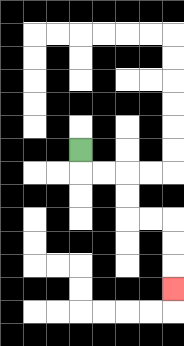{'start': '[3, 6]', 'end': '[7, 12]', 'path_directions': 'D,R,R,D,D,R,R,D,D,D', 'path_coordinates': '[[3, 6], [3, 7], [4, 7], [5, 7], [5, 8], [5, 9], [6, 9], [7, 9], [7, 10], [7, 11], [7, 12]]'}